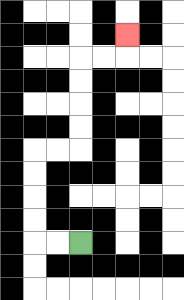{'start': '[3, 10]', 'end': '[5, 1]', 'path_directions': 'L,L,U,U,U,U,R,R,U,U,U,U,R,R,U', 'path_coordinates': '[[3, 10], [2, 10], [1, 10], [1, 9], [1, 8], [1, 7], [1, 6], [2, 6], [3, 6], [3, 5], [3, 4], [3, 3], [3, 2], [4, 2], [5, 2], [5, 1]]'}